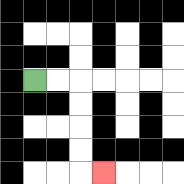{'start': '[1, 3]', 'end': '[4, 7]', 'path_directions': 'R,R,D,D,D,D,R', 'path_coordinates': '[[1, 3], [2, 3], [3, 3], [3, 4], [3, 5], [3, 6], [3, 7], [4, 7]]'}